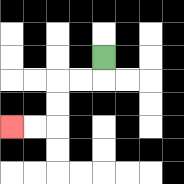{'start': '[4, 2]', 'end': '[0, 5]', 'path_directions': 'D,L,L,D,D,L,L', 'path_coordinates': '[[4, 2], [4, 3], [3, 3], [2, 3], [2, 4], [2, 5], [1, 5], [0, 5]]'}